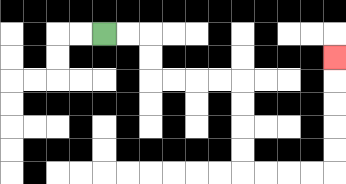{'start': '[4, 1]', 'end': '[14, 2]', 'path_directions': 'R,R,D,D,R,R,R,R,D,D,D,D,R,R,R,R,U,U,U,U,U', 'path_coordinates': '[[4, 1], [5, 1], [6, 1], [6, 2], [6, 3], [7, 3], [8, 3], [9, 3], [10, 3], [10, 4], [10, 5], [10, 6], [10, 7], [11, 7], [12, 7], [13, 7], [14, 7], [14, 6], [14, 5], [14, 4], [14, 3], [14, 2]]'}